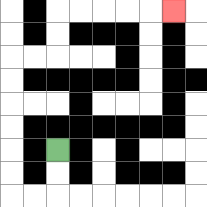{'start': '[2, 6]', 'end': '[7, 0]', 'path_directions': 'D,D,L,L,U,U,U,U,U,U,R,R,U,U,R,R,R,R,R', 'path_coordinates': '[[2, 6], [2, 7], [2, 8], [1, 8], [0, 8], [0, 7], [0, 6], [0, 5], [0, 4], [0, 3], [0, 2], [1, 2], [2, 2], [2, 1], [2, 0], [3, 0], [4, 0], [5, 0], [6, 0], [7, 0]]'}